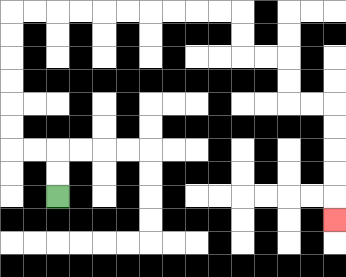{'start': '[2, 8]', 'end': '[14, 9]', 'path_directions': 'U,U,L,L,U,U,U,U,U,U,R,R,R,R,R,R,R,R,R,R,D,D,R,R,D,D,R,R,D,D,D,D,D', 'path_coordinates': '[[2, 8], [2, 7], [2, 6], [1, 6], [0, 6], [0, 5], [0, 4], [0, 3], [0, 2], [0, 1], [0, 0], [1, 0], [2, 0], [3, 0], [4, 0], [5, 0], [6, 0], [7, 0], [8, 0], [9, 0], [10, 0], [10, 1], [10, 2], [11, 2], [12, 2], [12, 3], [12, 4], [13, 4], [14, 4], [14, 5], [14, 6], [14, 7], [14, 8], [14, 9]]'}